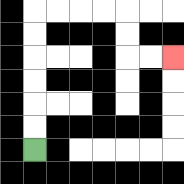{'start': '[1, 6]', 'end': '[7, 2]', 'path_directions': 'U,U,U,U,U,U,R,R,R,R,D,D,R,R', 'path_coordinates': '[[1, 6], [1, 5], [1, 4], [1, 3], [1, 2], [1, 1], [1, 0], [2, 0], [3, 0], [4, 0], [5, 0], [5, 1], [5, 2], [6, 2], [7, 2]]'}